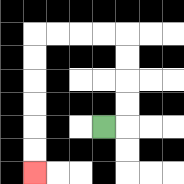{'start': '[4, 5]', 'end': '[1, 7]', 'path_directions': 'R,U,U,U,U,L,L,L,L,D,D,D,D,D,D', 'path_coordinates': '[[4, 5], [5, 5], [5, 4], [5, 3], [5, 2], [5, 1], [4, 1], [3, 1], [2, 1], [1, 1], [1, 2], [1, 3], [1, 4], [1, 5], [1, 6], [1, 7]]'}